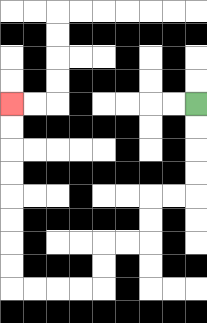{'start': '[8, 4]', 'end': '[0, 4]', 'path_directions': 'D,D,D,D,L,L,D,D,L,L,D,D,L,L,L,L,U,U,U,U,U,U,U,U', 'path_coordinates': '[[8, 4], [8, 5], [8, 6], [8, 7], [8, 8], [7, 8], [6, 8], [6, 9], [6, 10], [5, 10], [4, 10], [4, 11], [4, 12], [3, 12], [2, 12], [1, 12], [0, 12], [0, 11], [0, 10], [0, 9], [0, 8], [0, 7], [0, 6], [0, 5], [0, 4]]'}